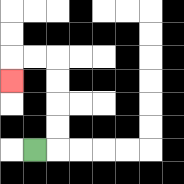{'start': '[1, 6]', 'end': '[0, 3]', 'path_directions': 'R,U,U,U,U,L,L,D', 'path_coordinates': '[[1, 6], [2, 6], [2, 5], [2, 4], [2, 3], [2, 2], [1, 2], [0, 2], [0, 3]]'}